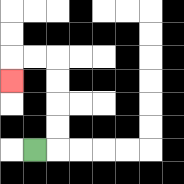{'start': '[1, 6]', 'end': '[0, 3]', 'path_directions': 'R,U,U,U,U,L,L,D', 'path_coordinates': '[[1, 6], [2, 6], [2, 5], [2, 4], [2, 3], [2, 2], [1, 2], [0, 2], [0, 3]]'}